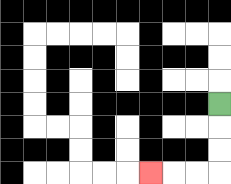{'start': '[9, 4]', 'end': '[6, 7]', 'path_directions': 'D,D,D,L,L,L', 'path_coordinates': '[[9, 4], [9, 5], [9, 6], [9, 7], [8, 7], [7, 7], [6, 7]]'}